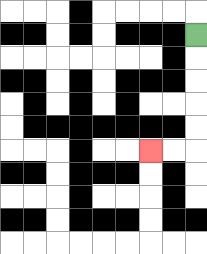{'start': '[8, 1]', 'end': '[6, 6]', 'path_directions': 'D,D,D,D,D,L,L', 'path_coordinates': '[[8, 1], [8, 2], [8, 3], [8, 4], [8, 5], [8, 6], [7, 6], [6, 6]]'}